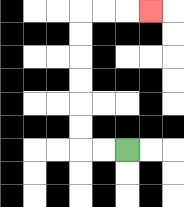{'start': '[5, 6]', 'end': '[6, 0]', 'path_directions': 'L,L,U,U,U,U,U,U,R,R,R', 'path_coordinates': '[[5, 6], [4, 6], [3, 6], [3, 5], [3, 4], [3, 3], [3, 2], [3, 1], [3, 0], [4, 0], [5, 0], [6, 0]]'}